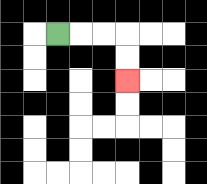{'start': '[2, 1]', 'end': '[5, 3]', 'path_directions': 'R,R,R,D,D', 'path_coordinates': '[[2, 1], [3, 1], [4, 1], [5, 1], [5, 2], [5, 3]]'}